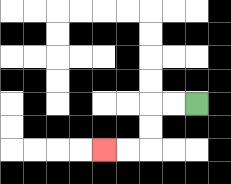{'start': '[8, 4]', 'end': '[4, 6]', 'path_directions': 'L,L,D,D,L,L', 'path_coordinates': '[[8, 4], [7, 4], [6, 4], [6, 5], [6, 6], [5, 6], [4, 6]]'}